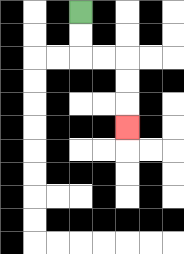{'start': '[3, 0]', 'end': '[5, 5]', 'path_directions': 'D,D,R,R,D,D,D', 'path_coordinates': '[[3, 0], [3, 1], [3, 2], [4, 2], [5, 2], [5, 3], [5, 4], [5, 5]]'}